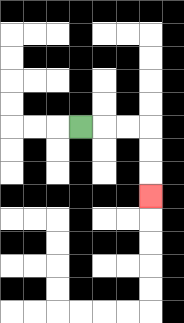{'start': '[3, 5]', 'end': '[6, 8]', 'path_directions': 'R,R,R,D,D,D', 'path_coordinates': '[[3, 5], [4, 5], [5, 5], [6, 5], [6, 6], [6, 7], [6, 8]]'}